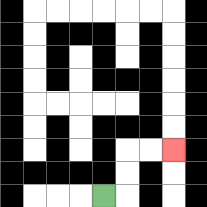{'start': '[4, 8]', 'end': '[7, 6]', 'path_directions': 'R,U,U,R,R', 'path_coordinates': '[[4, 8], [5, 8], [5, 7], [5, 6], [6, 6], [7, 6]]'}